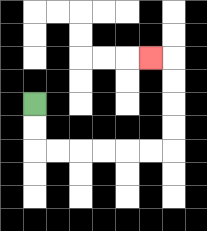{'start': '[1, 4]', 'end': '[6, 2]', 'path_directions': 'D,D,R,R,R,R,R,R,U,U,U,U,L', 'path_coordinates': '[[1, 4], [1, 5], [1, 6], [2, 6], [3, 6], [4, 6], [5, 6], [6, 6], [7, 6], [7, 5], [7, 4], [7, 3], [7, 2], [6, 2]]'}